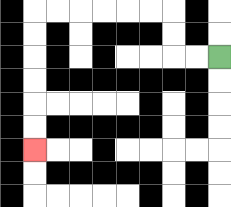{'start': '[9, 2]', 'end': '[1, 6]', 'path_directions': 'L,L,U,U,L,L,L,L,L,L,D,D,D,D,D,D', 'path_coordinates': '[[9, 2], [8, 2], [7, 2], [7, 1], [7, 0], [6, 0], [5, 0], [4, 0], [3, 0], [2, 0], [1, 0], [1, 1], [1, 2], [1, 3], [1, 4], [1, 5], [1, 6]]'}